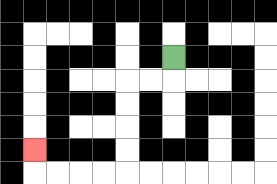{'start': '[7, 2]', 'end': '[1, 6]', 'path_directions': 'D,L,L,D,D,D,D,L,L,L,L,U', 'path_coordinates': '[[7, 2], [7, 3], [6, 3], [5, 3], [5, 4], [5, 5], [5, 6], [5, 7], [4, 7], [3, 7], [2, 7], [1, 7], [1, 6]]'}